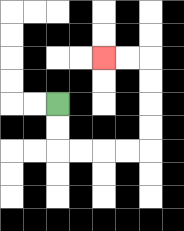{'start': '[2, 4]', 'end': '[4, 2]', 'path_directions': 'D,D,R,R,R,R,U,U,U,U,L,L', 'path_coordinates': '[[2, 4], [2, 5], [2, 6], [3, 6], [4, 6], [5, 6], [6, 6], [6, 5], [6, 4], [6, 3], [6, 2], [5, 2], [4, 2]]'}